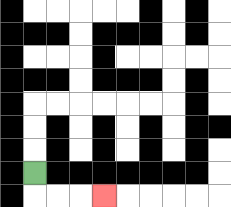{'start': '[1, 7]', 'end': '[4, 8]', 'path_directions': 'D,R,R,R', 'path_coordinates': '[[1, 7], [1, 8], [2, 8], [3, 8], [4, 8]]'}